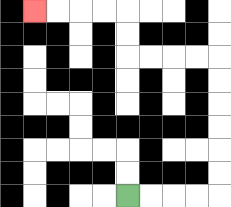{'start': '[5, 8]', 'end': '[1, 0]', 'path_directions': 'R,R,R,R,U,U,U,U,U,U,L,L,L,L,U,U,L,L,L,L', 'path_coordinates': '[[5, 8], [6, 8], [7, 8], [8, 8], [9, 8], [9, 7], [9, 6], [9, 5], [9, 4], [9, 3], [9, 2], [8, 2], [7, 2], [6, 2], [5, 2], [5, 1], [5, 0], [4, 0], [3, 0], [2, 0], [1, 0]]'}